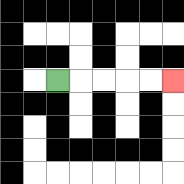{'start': '[2, 3]', 'end': '[7, 3]', 'path_directions': 'R,R,R,R,R', 'path_coordinates': '[[2, 3], [3, 3], [4, 3], [5, 3], [6, 3], [7, 3]]'}